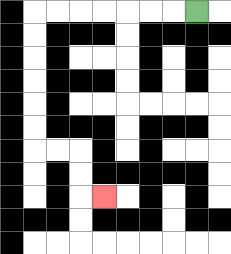{'start': '[8, 0]', 'end': '[4, 8]', 'path_directions': 'L,L,L,L,L,L,L,D,D,D,D,D,D,R,R,D,D,R', 'path_coordinates': '[[8, 0], [7, 0], [6, 0], [5, 0], [4, 0], [3, 0], [2, 0], [1, 0], [1, 1], [1, 2], [1, 3], [1, 4], [1, 5], [1, 6], [2, 6], [3, 6], [3, 7], [3, 8], [4, 8]]'}